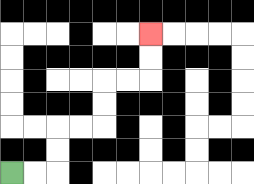{'start': '[0, 7]', 'end': '[6, 1]', 'path_directions': 'R,R,U,U,R,R,U,U,R,R,U,U', 'path_coordinates': '[[0, 7], [1, 7], [2, 7], [2, 6], [2, 5], [3, 5], [4, 5], [4, 4], [4, 3], [5, 3], [6, 3], [6, 2], [6, 1]]'}